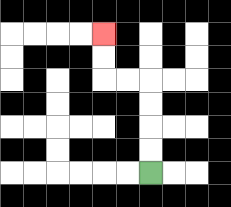{'start': '[6, 7]', 'end': '[4, 1]', 'path_directions': 'U,U,U,U,L,L,U,U', 'path_coordinates': '[[6, 7], [6, 6], [6, 5], [6, 4], [6, 3], [5, 3], [4, 3], [4, 2], [4, 1]]'}